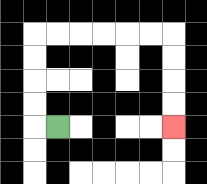{'start': '[2, 5]', 'end': '[7, 5]', 'path_directions': 'L,U,U,U,U,R,R,R,R,R,R,D,D,D,D', 'path_coordinates': '[[2, 5], [1, 5], [1, 4], [1, 3], [1, 2], [1, 1], [2, 1], [3, 1], [4, 1], [5, 1], [6, 1], [7, 1], [7, 2], [7, 3], [7, 4], [7, 5]]'}